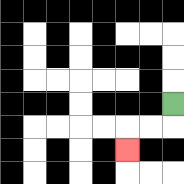{'start': '[7, 4]', 'end': '[5, 6]', 'path_directions': 'D,L,L,D', 'path_coordinates': '[[7, 4], [7, 5], [6, 5], [5, 5], [5, 6]]'}